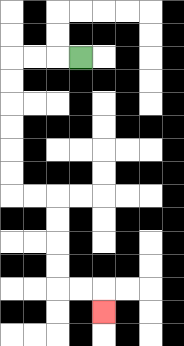{'start': '[3, 2]', 'end': '[4, 13]', 'path_directions': 'L,L,L,D,D,D,D,D,D,R,R,D,D,D,D,R,R,D', 'path_coordinates': '[[3, 2], [2, 2], [1, 2], [0, 2], [0, 3], [0, 4], [0, 5], [0, 6], [0, 7], [0, 8], [1, 8], [2, 8], [2, 9], [2, 10], [2, 11], [2, 12], [3, 12], [4, 12], [4, 13]]'}